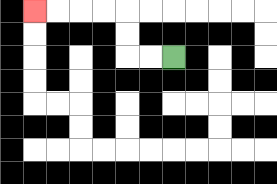{'start': '[7, 2]', 'end': '[1, 0]', 'path_directions': 'L,L,U,U,L,L,L,L', 'path_coordinates': '[[7, 2], [6, 2], [5, 2], [5, 1], [5, 0], [4, 0], [3, 0], [2, 0], [1, 0]]'}